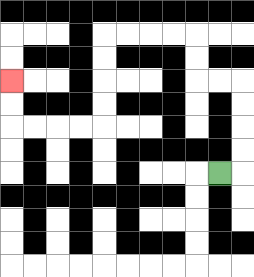{'start': '[9, 7]', 'end': '[0, 3]', 'path_directions': 'R,U,U,U,U,L,L,U,U,L,L,L,L,D,D,D,D,L,L,L,L,U,U', 'path_coordinates': '[[9, 7], [10, 7], [10, 6], [10, 5], [10, 4], [10, 3], [9, 3], [8, 3], [8, 2], [8, 1], [7, 1], [6, 1], [5, 1], [4, 1], [4, 2], [4, 3], [4, 4], [4, 5], [3, 5], [2, 5], [1, 5], [0, 5], [0, 4], [0, 3]]'}